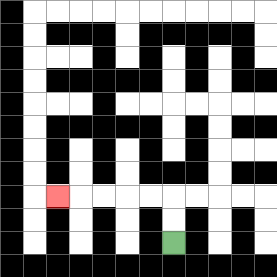{'start': '[7, 10]', 'end': '[2, 8]', 'path_directions': 'U,U,L,L,L,L,L', 'path_coordinates': '[[7, 10], [7, 9], [7, 8], [6, 8], [5, 8], [4, 8], [3, 8], [2, 8]]'}